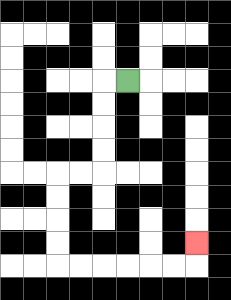{'start': '[5, 3]', 'end': '[8, 10]', 'path_directions': 'L,D,D,D,D,L,L,D,D,D,D,R,R,R,R,R,R,U', 'path_coordinates': '[[5, 3], [4, 3], [4, 4], [4, 5], [4, 6], [4, 7], [3, 7], [2, 7], [2, 8], [2, 9], [2, 10], [2, 11], [3, 11], [4, 11], [5, 11], [6, 11], [7, 11], [8, 11], [8, 10]]'}